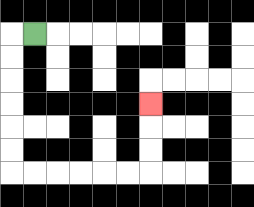{'start': '[1, 1]', 'end': '[6, 4]', 'path_directions': 'L,D,D,D,D,D,D,R,R,R,R,R,R,U,U,U', 'path_coordinates': '[[1, 1], [0, 1], [0, 2], [0, 3], [0, 4], [0, 5], [0, 6], [0, 7], [1, 7], [2, 7], [3, 7], [4, 7], [5, 7], [6, 7], [6, 6], [6, 5], [6, 4]]'}